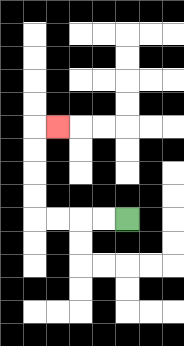{'start': '[5, 9]', 'end': '[2, 5]', 'path_directions': 'L,L,L,L,U,U,U,U,R', 'path_coordinates': '[[5, 9], [4, 9], [3, 9], [2, 9], [1, 9], [1, 8], [1, 7], [1, 6], [1, 5], [2, 5]]'}